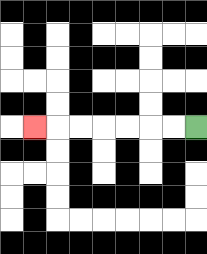{'start': '[8, 5]', 'end': '[1, 5]', 'path_directions': 'L,L,L,L,L,L,L', 'path_coordinates': '[[8, 5], [7, 5], [6, 5], [5, 5], [4, 5], [3, 5], [2, 5], [1, 5]]'}